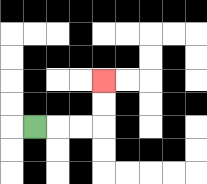{'start': '[1, 5]', 'end': '[4, 3]', 'path_directions': 'R,R,R,U,U', 'path_coordinates': '[[1, 5], [2, 5], [3, 5], [4, 5], [4, 4], [4, 3]]'}